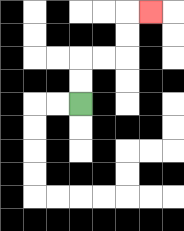{'start': '[3, 4]', 'end': '[6, 0]', 'path_directions': 'U,U,R,R,U,U,R', 'path_coordinates': '[[3, 4], [3, 3], [3, 2], [4, 2], [5, 2], [5, 1], [5, 0], [6, 0]]'}